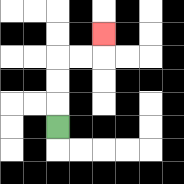{'start': '[2, 5]', 'end': '[4, 1]', 'path_directions': 'U,U,U,R,R,U', 'path_coordinates': '[[2, 5], [2, 4], [2, 3], [2, 2], [3, 2], [4, 2], [4, 1]]'}